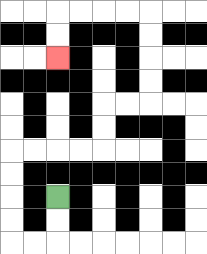{'start': '[2, 8]', 'end': '[2, 2]', 'path_directions': 'D,D,L,L,U,U,U,U,R,R,R,R,U,U,R,R,U,U,U,U,L,L,L,L,D,D', 'path_coordinates': '[[2, 8], [2, 9], [2, 10], [1, 10], [0, 10], [0, 9], [0, 8], [0, 7], [0, 6], [1, 6], [2, 6], [3, 6], [4, 6], [4, 5], [4, 4], [5, 4], [6, 4], [6, 3], [6, 2], [6, 1], [6, 0], [5, 0], [4, 0], [3, 0], [2, 0], [2, 1], [2, 2]]'}